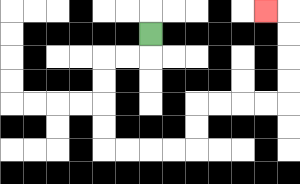{'start': '[6, 1]', 'end': '[11, 0]', 'path_directions': 'D,L,L,D,D,D,D,R,R,R,R,U,U,R,R,R,R,U,U,U,U,L', 'path_coordinates': '[[6, 1], [6, 2], [5, 2], [4, 2], [4, 3], [4, 4], [4, 5], [4, 6], [5, 6], [6, 6], [7, 6], [8, 6], [8, 5], [8, 4], [9, 4], [10, 4], [11, 4], [12, 4], [12, 3], [12, 2], [12, 1], [12, 0], [11, 0]]'}